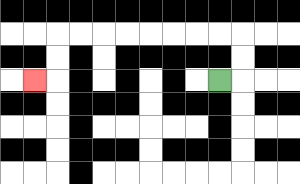{'start': '[9, 3]', 'end': '[1, 3]', 'path_directions': 'R,U,U,L,L,L,L,L,L,L,L,D,D,L', 'path_coordinates': '[[9, 3], [10, 3], [10, 2], [10, 1], [9, 1], [8, 1], [7, 1], [6, 1], [5, 1], [4, 1], [3, 1], [2, 1], [2, 2], [2, 3], [1, 3]]'}